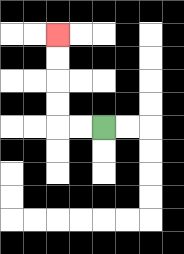{'start': '[4, 5]', 'end': '[2, 1]', 'path_directions': 'L,L,U,U,U,U', 'path_coordinates': '[[4, 5], [3, 5], [2, 5], [2, 4], [2, 3], [2, 2], [2, 1]]'}